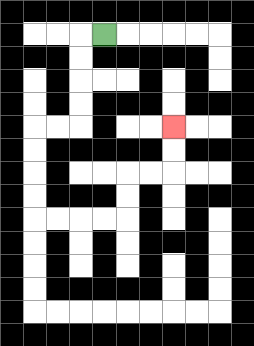{'start': '[4, 1]', 'end': '[7, 5]', 'path_directions': 'L,D,D,D,D,L,L,D,D,D,D,R,R,R,R,U,U,R,R,U,U', 'path_coordinates': '[[4, 1], [3, 1], [3, 2], [3, 3], [3, 4], [3, 5], [2, 5], [1, 5], [1, 6], [1, 7], [1, 8], [1, 9], [2, 9], [3, 9], [4, 9], [5, 9], [5, 8], [5, 7], [6, 7], [7, 7], [7, 6], [7, 5]]'}